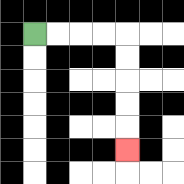{'start': '[1, 1]', 'end': '[5, 6]', 'path_directions': 'R,R,R,R,D,D,D,D,D', 'path_coordinates': '[[1, 1], [2, 1], [3, 1], [4, 1], [5, 1], [5, 2], [5, 3], [5, 4], [5, 5], [5, 6]]'}